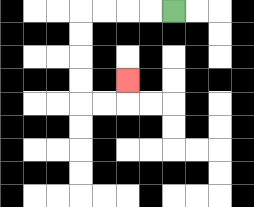{'start': '[7, 0]', 'end': '[5, 3]', 'path_directions': 'L,L,L,L,D,D,D,D,R,R,U', 'path_coordinates': '[[7, 0], [6, 0], [5, 0], [4, 0], [3, 0], [3, 1], [3, 2], [3, 3], [3, 4], [4, 4], [5, 4], [5, 3]]'}